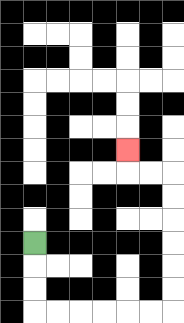{'start': '[1, 10]', 'end': '[5, 6]', 'path_directions': 'D,D,D,R,R,R,R,R,R,U,U,U,U,U,U,L,L,U', 'path_coordinates': '[[1, 10], [1, 11], [1, 12], [1, 13], [2, 13], [3, 13], [4, 13], [5, 13], [6, 13], [7, 13], [7, 12], [7, 11], [7, 10], [7, 9], [7, 8], [7, 7], [6, 7], [5, 7], [5, 6]]'}